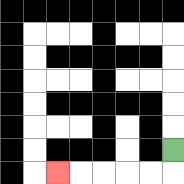{'start': '[7, 6]', 'end': '[2, 7]', 'path_directions': 'D,L,L,L,L,L', 'path_coordinates': '[[7, 6], [7, 7], [6, 7], [5, 7], [4, 7], [3, 7], [2, 7]]'}